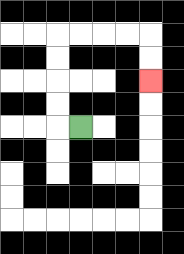{'start': '[3, 5]', 'end': '[6, 3]', 'path_directions': 'L,U,U,U,U,R,R,R,R,D,D', 'path_coordinates': '[[3, 5], [2, 5], [2, 4], [2, 3], [2, 2], [2, 1], [3, 1], [4, 1], [5, 1], [6, 1], [6, 2], [6, 3]]'}